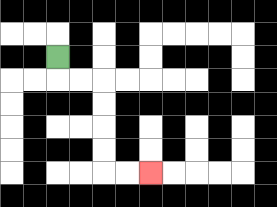{'start': '[2, 2]', 'end': '[6, 7]', 'path_directions': 'D,R,R,D,D,D,D,R,R', 'path_coordinates': '[[2, 2], [2, 3], [3, 3], [4, 3], [4, 4], [4, 5], [4, 6], [4, 7], [5, 7], [6, 7]]'}